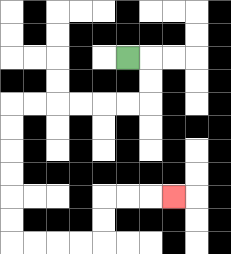{'start': '[5, 2]', 'end': '[7, 8]', 'path_directions': 'R,D,D,L,L,L,L,L,L,D,D,D,D,D,D,R,R,R,R,U,U,R,R,R', 'path_coordinates': '[[5, 2], [6, 2], [6, 3], [6, 4], [5, 4], [4, 4], [3, 4], [2, 4], [1, 4], [0, 4], [0, 5], [0, 6], [0, 7], [0, 8], [0, 9], [0, 10], [1, 10], [2, 10], [3, 10], [4, 10], [4, 9], [4, 8], [5, 8], [6, 8], [7, 8]]'}